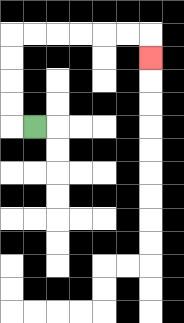{'start': '[1, 5]', 'end': '[6, 2]', 'path_directions': 'L,U,U,U,U,R,R,R,R,R,R,D', 'path_coordinates': '[[1, 5], [0, 5], [0, 4], [0, 3], [0, 2], [0, 1], [1, 1], [2, 1], [3, 1], [4, 1], [5, 1], [6, 1], [6, 2]]'}